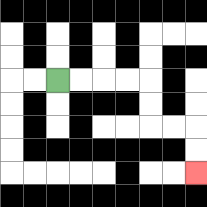{'start': '[2, 3]', 'end': '[8, 7]', 'path_directions': 'R,R,R,R,D,D,R,R,D,D', 'path_coordinates': '[[2, 3], [3, 3], [4, 3], [5, 3], [6, 3], [6, 4], [6, 5], [7, 5], [8, 5], [8, 6], [8, 7]]'}